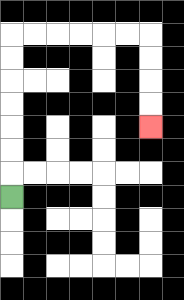{'start': '[0, 8]', 'end': '[6, 5]', 'path_directions': 'U,U,U,U,U,U,U,R,R,R,R,R,R,D,D,D,D', 'path_coordinates': '[[0, 8], [0, 7], [0, 6], [0, 5], [0, 4], [0, 3], [0, 2], [0, 1], [1, 1], [2, 1], [3, 1], [4, 1], [5, 1], [6, 1], [6, 2], [6, 3], [6, 4], [6, 5]]'}